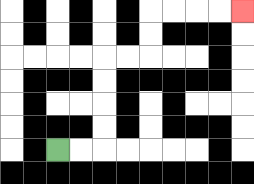{'start': '[2, 6]', 'end': '[10, 0]', 'path_directions': 'R,R,U,U,U,U,R,R,U,U,R,R,R,R', 'path_coordinates': '[[2, 6], [3, 6], [4, 6], [4, 5], [4, 4], [4, 3], [4, 2], [5, 2], [6, 2], [6, 1], [6, 0], [7, 0], [8, 0], [9, 0], [10, 0]]'}